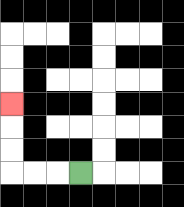{'start': '[3, 7]', 'end': '[0, 4]', 'path_directions': 'L,L,L,U,U,U', 'path_coordinates': '[[3, 7], [2, 7], [1, 7], [0, 7], [0, 6], [0, 5], [0, 4]]'}